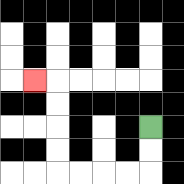{'start': '[6, 5]', 'end': '[1, 3]', 'path_directions': 'D,D,L,L,L,L,U,U,U,U,L', 'path_coordinates': '[[6, 5], [6, 6], [6, 7], [5, 7], [4, 7], [3, 7], [2, 7], [2, 6], [2, 5], [2, 4], [2, 3], [1, 3]]'}